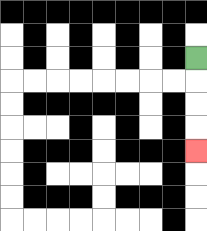{'start': '[8, 2]', 'end': '[8, 6]', 'path_directions': 'D,D,D,D', 'path_coordinates': '[[8, 2], [8, 3], [8, 4], [8, 5], [8, 6]]'}